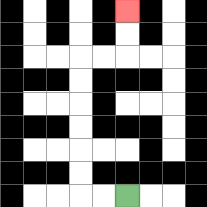{'start': '[5, 8]', 'end': '[5, 0]', 'path_directions': 'L,L,U,U,U,U,U,U,R,R,U,U', 'path_coordinates': '[[5, 8], [4, 8], [3, 8], [3, 7], [3, 6], [3, 5], [3, 4], [3, 3], [3, 2], [4, 2], [5, 2], [5, 1], [5, 0]]'}